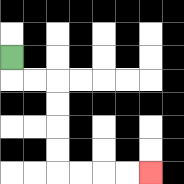{'start': '[0, 2]', 'end': '[6, 7]', 'path_directions': 'D,R,R,D,D,D,D,R,R,R,R', 'path_coordinates': '[[0, 2], [0, 3], [1, 3], [2, 3], [2, 4], [2, 5], [2, 6], [2, 7], [3, 7], [4, 7], [5, 7], [6, 7]]'}